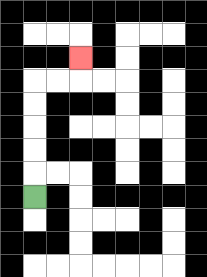{'start': '[1, 8]', 'end': '[3, 2]', 'path_directions': 'U,U,U,U,U,R,R,U', 'path_coordinates': '[[1, 8], [1, 7], [1, 6], [1, 5], [1, 4], [1, 3], [2, 3], [3, 3], [3, 2]]'}